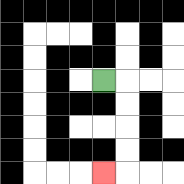{'start': '[4, 3]', 'end': '[4, 7]', 'path_directions': 'R,D,D,D,D,L', 'path_coordinates': '[[4, 3], [5, 3], [5, 4], [5, 5], [5, 6], [5, 7], [4, 7]]'}